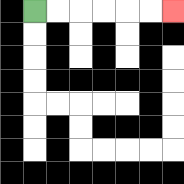{'start': '[1, 0]', 'end': '[7, 0]', 'path_directions': 'R,R,R,R,R,R', 'path_coordinates': '[[1, 0], [2, 0], [3, 0], [4, 0], [5, 0], [6, 0], [7, 0]]'}